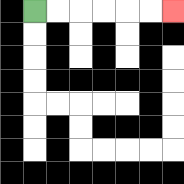{'start': '[1, 0]', 'end': '[7, 0]', 'path_directions': 'R,R,R,R,R,R', 'path_coordinates': '[[1, 0], [2, 0], [3, 0], [4, 0], [5, 0], [6, 0], [7, 0]]'}